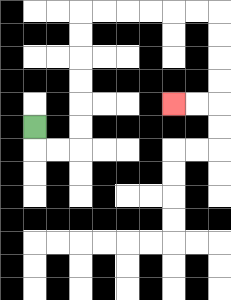{'start': '[1, 5]', 'end': '[7, 4]', 'path_directions': 'D,R,R,U,U,U,U,U,U,R,R,R,R,R,R,D,D,D,D,L,L', 'path_coordinates': '[[1, 5], [1, 6], [2, 6], [3, 6], [3, 5], [3, 4], [3, 3], [3, 2], [3, 1], [3, 0], [4, 0], [5, 0], [6, 0], [7, 0], [8, 0], [9, 0], [9, 1], [9, 2], [9, 3], [9, 4], [8, 4], [7, 4]]'}